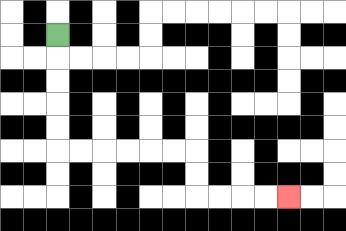{'start': '[2, 1]', 'end': '[12, 8]', 'path_directions': 'D,D,D,D,D,R,R,R,R,R,R,D,D,R,R,R,R', 'path_coordinates': '[[2, 1], [2, 2], [2, 3], [2, 4], [2, 5], [2, 6], [3, 6], [4, 6], [5, 6], [6, 6], [7, 6], [8, 6], [8, 7], [8, 8], [9, 8], [10, 8], [11, 8], [12, 8]]'}